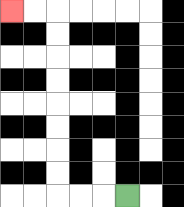{'start': '[5, 8]', 'end': '[0, 0]', 'path_directions': 'L,L,L,U,U,U,U,U,U,U,U,L,L', 'path_coordinates': '[[5, 8], [4, 8], [3, 8], [2, 8], [2, 7], [2, 6], [2, 5], [2, 4], [2, 3], [2, 2], [2, 1], [2, 0], [1, 0], [0, 0]]'}